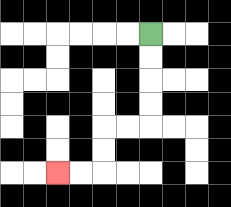{'start': '[6, 1]', 'end': '[2, 7]', 'path_directions': 'D,D,D,D,L,L,D,D,L,L', 'path_coordinates': '[[6, 1], [6, 2], [6, 3], [6, 4], [6, 5], [5, 5], [4, 5], [4, 6], [4, 7], [3, 7], [2, 7]]'}